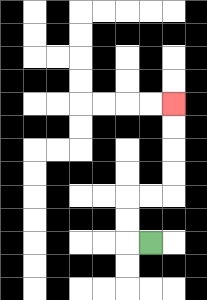{'start': '[6, 10]', 'end': '[7, 4]', 'path_directions': 'L,U,U,R,R,U,U,U,U', 'path_coordinates': '[[6, 10], [5, 10], [5, 9], [5, 8], [6, 8], [7, 8], [7, 7], [7, 6], [7, 5], [7, 4]]'}